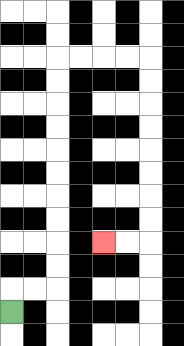{'start': '[0, 13]', 'end': '[4, 10]', 'path_directions': 'U,R,R,U,U,U,U,U,U,U,U,U,U,R,R,R,R,D,D,D,D,D,D,D,D,L,L', 'path_coordinates': '[[0, 13], [0, 12], [1, 12], [2, 12], [2, 11], [2, 10], [2, 9], [2, 8], [2, 7], [2, 6], [2, 5], [2, 4], [2, 3], [2, 2], [3, 2], [4, 2], [5, 2], [6, 2], [6, 3], [6, 4], [6, 5], [6, 6], [6, 7], [6, 8], [6, 9], [6, 10], [5, 10], [4, 10]]'}